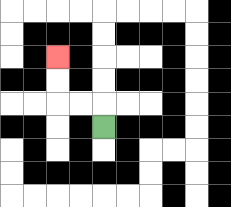{'start': '[4, 5]', 'end': '[2, 2]', 'path_directions': 'U,L,L,U,U', 'path_coordinates': '[[4, 5], [4, 4], [3, 4], [2, 4], [2, 3], [2, 2]]'}